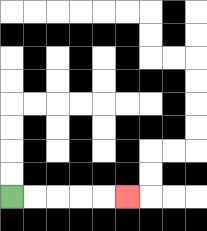{'start': '[0, 8]', 'end': '[5, 8]', 'path_directions': 'R,R,R,R,R', 'path_coordinates': '[[0, 8], [1, 8], [2, 8], [3, 8], [4, 8], [5, 8]]'}